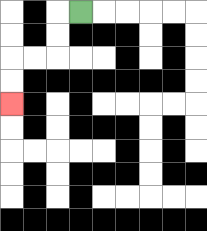{'start': '[3, 0]', 'end': '[0, 4]', 'path_directions': 'L,D,D,L,L,D,D', 'path_coordinates': '[[3, 0], [2, 0], [2, 1], [2, 2], [1, 2], [0, 2], [0, 3], [0, 4]]'}